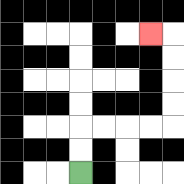{'start': '[3, 7]', 'end': '[6, 1]', 'path_directions': 'U,U,R,R,R,R,U,U,U,U,L', 'path_coordinates': '[[3, 7], [3, 6], [3, 5], [4, 5], [5, 5], [6, 5], [7, 5], [7, 4], [7, 3], [7, 2], [7, 1], [6, 1]]'}